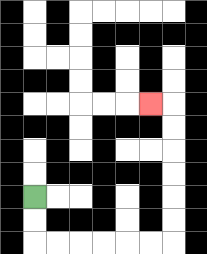{'start': '[1, 8]', 'end': '[6, 4]', 'path_directions': 'D,D,R,R,R,R,R,R,U,U,U,U,U,U,L', 'path_coordinates': '[[1, 8], [1, 9], [1, 10], [2, 10], [3, 10], [4, 10], [5, 10], [6, 10], [7, 10], [7, 9], [7, 8], [7, 7], [7, 6], [7, 5], [7, 4], [6, 4]]'}